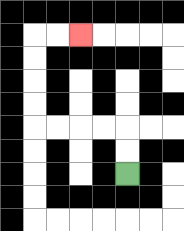{'start': '[5, 7]', 'end': '[3, 1]', 'path_directions': 'U,U,L,L,L,L,U,U,U,U,R,R', 'path_coordinates': '[[5, 7], [5, 6], [5, 5], [4, 5], [3, 5], [2, 5], [1, 5], [1, 4], [1, 3], [1, 2], [1, 1], [2, 1], [3, 1]]'}